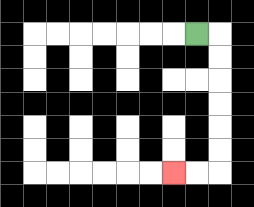{'start': '[8, 1]', 'end': '[7, 7]', 'path_directions': 'R,D,D,D,D,D,D,L,L', 'path_coordinates': '[[8, 1], [9, 1], [9, 2], [9, 3], [9, 4], [9, 5], [9, 6], [9, 7], [8, 7], [7, 7]]'}